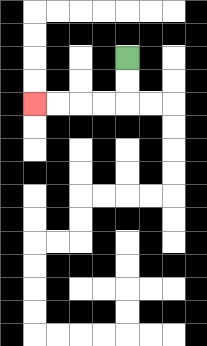{'start': '[5, 2]', 'end': '[1, 4]', 'path_directions': 'D,D,L,L,L,L', 'path_coordinates': '[[5, 2], [5, 3], [5, 4], [4, 4], [3, 4], [2, 4], [1, 4]]'}